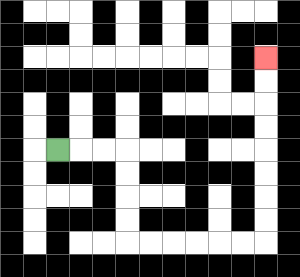{'start': '[2, 6]', 'end': '[11, 2]', 'path_directions': 'R,R,R,D,D,D,D,R,R,R,R,R,R,U,U,U,U,U,U,U,U', 'path_coordinates': '[[2, 6], [3, 6], [4, 6], [5, 6], [5, 7], [5, 8], [5, 9], [5, 10], [6, 10], [7, 10], [8, 10], [9, 10], [10, 10], [11, 10], [11, 9], [11, 8], [11, 7], [11, 6], [11, 5], [11, 4], [11, 3], [11, 2]]'}